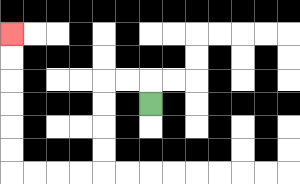{'start': '[6, 4]', 'end': '[0, 1]', 'path_directions': 'U,L,L,D,D,D,D,L,L,L,L,U,U,U,U,U,U', 'path_coordinates': '[[6, 4], [6, 3], [5, 3], [4, 3], [4, 4], [4, 5], [4, 6], [4, 7], [3, 7], [2, 7], [1, 7], [0, 7], [0, 6], [0, 5], [0, 4], [0, 3], [0, 2], [0, 1]]'}